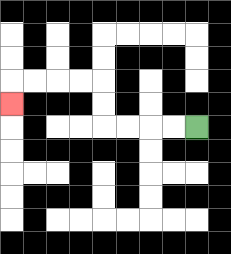{'start': '[8, 5]', 'end': '[0, 4]', 'path_directions': 'L,L,L,L,U,U,L,L,L,L,D', 'path_coordinates': '[[8, 5], [7, 5], [6, 5], [5, 5], [4, 5], [4, 4], [4, 3], [3, 3], [2, 3], [1, 3], [0, 3], [0, 4]]'}